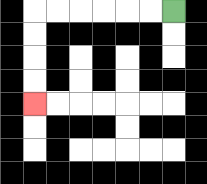{'start': '[7, 0]', 'end': '[1, 4]', 'path_directions': 'L,L,L,L,L,L,D,D,D,D', 'path_coordinates': '[[7, 0], [6, 0], [5, 0], [4, 0], [3, 0], [2, 0], [1, 0], [1, 1], [1, 2], [1, 3], [1, 4]]'}